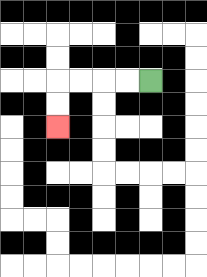{'start': '[6, 3]', 'end': '[2, 5]', 'path_directions': 'L,L,L,L,D,D', 'path_coordinates': '[[6, 3], [5, 3], [4, 3], [3, 3], [2, 3], [2, 4], [2, 5]]'}